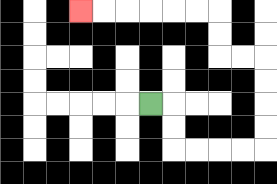{'start': '[6, 4]', 'end': '[3, 0]', 'path_directions': 'R,D,D,R,R,R,R,U,U,U,U,L,L,U,U,L,L,L,L,L,L', 'path_coordinates': '[[6, 4], [7, 4], [7, 5], [7, 6], [8, 6], [9, 6], [10, 6], [11, 6], [11, 5], [11, 4], [11, 3], [11, 2], [10, 2], [9, 2], [9, 1], [9, 0], [8, 0], [7, 0], [6, 0], [5, 0], [4, 0], [3, 0]]'}